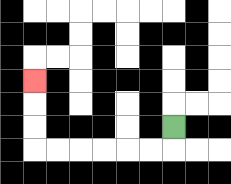{'start': '[7, 5]', 'end': '[1, 3]', 'path_directions': 'D,L,L,L,L,L,L,U,U,U', 'path_coordinates': '[[7, 5], [7, 6], [6, 6], [5, 6], [4, 6], [3, 6], [2, 6], [1, 6], [1, 5], [1, 4], [1, 3]]'}